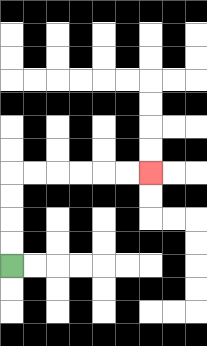{'start': '[0, 11]', 'end': '[6, 7]', 'path_directions': 'U,U,U,U,R,R,R,R,R,R', 'path_coordinates': '[[0, 11], [0, 10], [0, 9], [0, 8], [0, 7], [1, 7], [2, 7], [3, 7], [4, 7], [5, 7], [6, 7]]'}